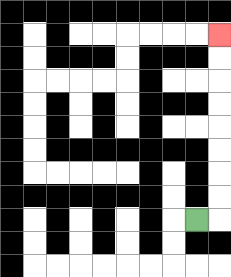{'start': '[8, 9]', 'end': '[9, 1]', 'path_directions': 'R,U,U,U,U,U,U,U,U', 'path_coordinates': '[[8, 9], [9, 9], [9, 8], [9, 7], [9, 6], [9, 5], [9, 4], [9, 3], [9, 2], [9, 1]]'}